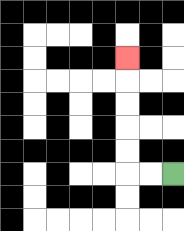{'start': '[7, 7]', 'end': '[5, 2]', 'path_directions': 'L,L,U,U,U,U,U', 'path_coordinates': '[[7, 7], [6, 7], [5, 7], [5, 6], [5, 5], [5, 4], [5, 3], [5, 2]]'}